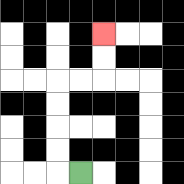{'start': '[3, 7]', 'end': '[4, 1]', 'path_directions': 'L,U,U,U,U,R,R,U,U', 'path_coordinates': '[[3, 7], [2, 7], [2, 6], [2, 5], [2, 4], [2, 3], [3, 3], [4, 3], [4, 2], [4, 1]]'}